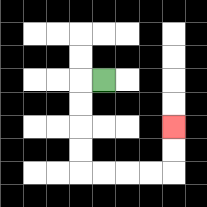{'start': '[4, 3]', 'end': '[7, 5]', 'path_directions': 'L,D,D,D,D,R,R,R,R,U,U', 'path_coordinates': '[[4, 3], [3, 3], [3, 4], [3, 5], [3, 6], [3, 7], [4, 7], [5, 7], [6, 7], [7, 7], [7, 6], [7, 5]]'}